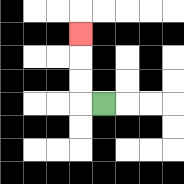{'start': '[4, 4]', 'end': '[3, 1]', 'path_directions': 'L,U,U,U', 'path_coordinates': '[[4, 4], [3, 4], [3, 3], [3, 2], [3, 1]]'}